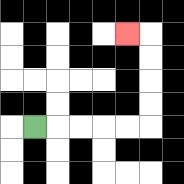{'start': '[1, 5]', 'end': '[5, 1]', 'path_directions': 'R,R,R,R,R,U,U,U,U,L', 'path_coordinates': '[[1, 5], [2, 5], [3, 5], [4, 5], [5, 5], [6, 5], [6, 4], [6, 3], [6, 2], [6, 1], [5, 1]]'}